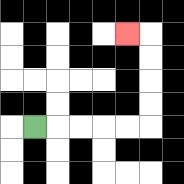{'start': '[1, 5]', 'end': '[5, 1]', 'path_directions': 'R,R,R,R,R,U,U,U,U,L', 'path_coordinates': '[[1, 5], [2, 5], [3, 5], [4, 5], [5, 5], [6, 5], [6, 4], [6, 3], [6, 2], [6, 1], [5, 1]]'}